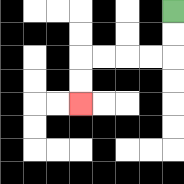{'start': '[7, 0]', 'end': '[3, 4]', 'path_directions': 'D,D,L,L,L,L,D,D', 'path_coordinates': '[[7, 0], [7, 1], [7, 2], [6, 2], [5, 2], [4, 2], [3, 2], [3, 3], [3, 4]]'}